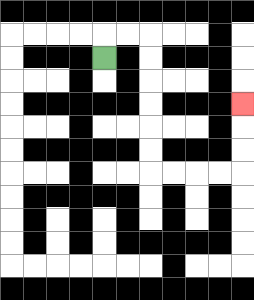{'start': '[4, 2]', 'end': '[10, 4]', 'path_directions': 'U,R,R,D,D,D,D,D,D,R,R,R,R,U,U,U', 'path_coordinates': '[[4, 2], [4, 1], [5, 1], [6, 1], [6, 2], [6, 3], [6, 4], [6, 5], [6, 6], [6, 7], [7, 7], [8, 7], [9, 7], [10, 7], [10, 6], [10, 5], [10, 4]]'}